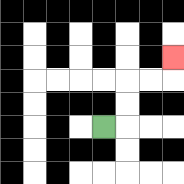{'start': '[4, 5]', 'end': '[7, 2]', 'path_directions': 'R,U,U,R,R,U', 'path_coordinates': '[[4, 5], [5, 5], [5, 4], [5, 3], [6, 3], [7, 3], [7, 2]]'}